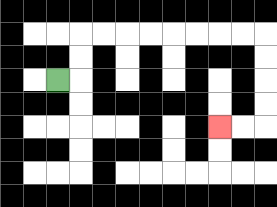{'start': '[2, 3]', 'end': '[9, 5]', 'path_directions': 'R,U,U,R,R,R,R,R,R,R,R,D,D,D,D,L,L', 'path_coordinates': '[[2, 3], [3, 3], [3, 2], [3, 1], [4, 1], [5, 1], [6, 1], [7, 1], [8, 1], [9, 1], [10, 1], [11, 1], [11, 2], [11, 3], [11, 4], [11, 5], [10, 5], [9, 5]]'}